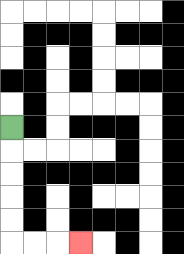{'start': '[0, 5]', 'end': '[3, 10]', 'path_directions': 'D,D,D,D,D,R,R,R', 'path_coordinates': '[[0, 5], [0, 6], [0, 7], [0, 8], [0, 9], [0, 10], [1, 10], [2, 10], [3, 10]]'}